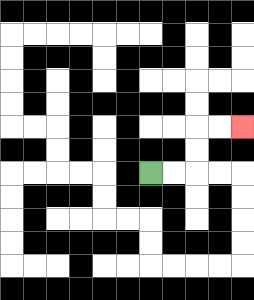{'start': '[6, 7]', 'end': '[10, 5]', 'path_directions': 'R,R,U,U,R,R', 'path_coordinates': '[[6, 7], [7, 7], [8, 7], [8, 6], [8, 5], [9, 5], [10, 5]]'}